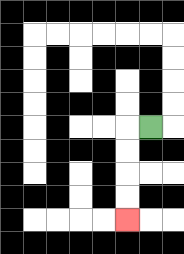{'start': '[6, 5]', 'end': '[5, 9]', 'path_directions': 'L,D,D,D,D', 'path_coordinates': '[[6, 5], [5, 5], [5, 6], [5, 7], [5, 8], [5, 9]]'}